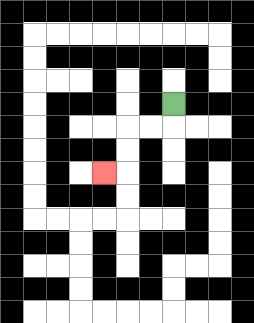{'start': '[7, 4]', 'end': '[4, 7]', 'path_directions': 'D,L,L,D,D,L', 'path_coordinates': '[[7, 4], [7, 5], [6, 5], [5, 5], [5, 6], [5, 7], [4, 7]]'}